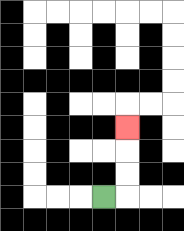{'start': '[4, 8]', 'end': '[5, 5]', 'path_directions': 'R,U,U,U', 'path_coordinates': '[[4, 8], [5, 8], [5, 7], [5, 6], [5, 5]]'}